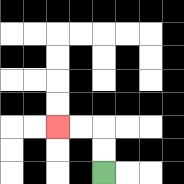{'start': '[4, 7]', 'end': '[2, 5]', 'path_directions': 'U,U,L,L', 'path_coordinates': '[[4, 7], [4, 6], [4, 5], [3, 5], [2, 5]]'}